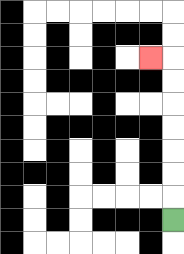{'start': '[7, 9]', 'end': '[6, 2]', 'path_directions': 'U,U,U,U,U,U,U,L', 'path_coordinates': '[[7, 9], [7, 8], [7, 7], [7, 6], [7, 5], [7, 4], [7, 3], [7, 2], [6, 2]]'}